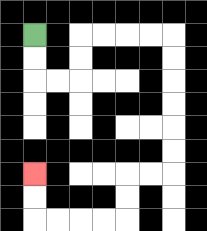{'start': '[1, 1]', 'end': '[1, 7]', 'path_directions': 'D,D,R,R,U,U,R,R,R,R,D,D,D,D,D,D,L,L,D,D,L,L,L,L,U,U', 'path_coordinates': '[[1, 1], [1, 2], [1, 3], [2, 3], [3, 3], [3, 2], [3, 1], [4, 1], [5, 1], [6, 1], [7, 1], [7, 2], [7, 3], [7, 4], [7, 5], [7, 6], [7, 7], [6, 7], [5, 7], [5, 8], [5, 9], [4, 9], [3, 9], [2, 9], [1, 9], [1, 8], [1, 7]]'}